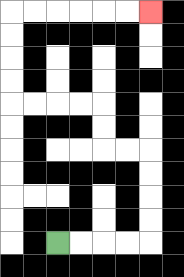{'start': '[2, 10]', 'end': '[6, 0]', 'path_directions': 'R,R,R,R,U,U,U,U,L,L,U,U,L,L,L,L,U,U,U,U,R,R,R,R,R,R', 'path_coordinates': '[[2, 10], [3, 10], [4, 10], [5, 10], [6, 10], [6, 9], [6, 8], [6, 7], [6, 6], [5, 6], [4, 6], [4, 5], [4, 4], [3, 4], [2, 4], [1, 4], [0, 4], [0, 3], [0, 2], [0, 1], [0, 0], [1, 0], [2, 0], [3, 0], [4, 0], [5, 0], [6, 0]]'}